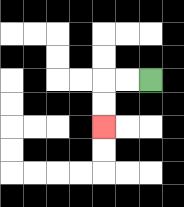{'start': '[6, 3]', 'end': '[4, 5]', 'path_directions': 'L,L,D,D', 'path_coordinates': '[[6, 3], [5, 3], [4, 3], [4, 4], [4, 5]]'}